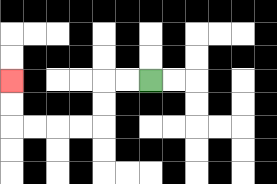{'start': '[6, 3]', 'end': '[0, 3]', 'path_directions': 'L,L,D,D,L,L,L,L,U,U', 'path_coordinates': '[[6, 3], [5, 3], [4, 3], [4, 4], [4, 5], [3, 5], [2, 5], [1, 5], [0, 5], [0, 4], [0, 3]]'}